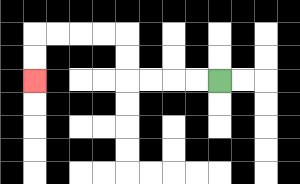{'start': '[9, 3]', 'end': '[1, 3]', 'path_directions': 'L,L,L,L,U,U,L,L,L,L,D,D', 'path_coordinates': '[[9, 3], [8, 3], [7, 3], [6, 3], [5, 3], [5, 2], [5, 1], [4, 1], [3, 1], [2, 1], [1, 1], [1, 2], [1, 3]]'}